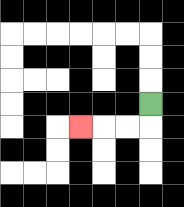{'start': '[6, 4]', 'end': '[3, 5]', 'path_directions': 'D,L,L,L', 'path_coordinates': '[[6, 4], [6, 5], [5, 5], [4, 5], [3, 5]]'}